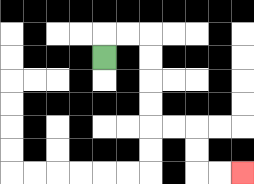{'start': '[4, 2]', 'end': '[10, 7]', 'path_directions': 'U,R,R,D,D,D,D,R,R,D,D,R,R', 'path_coordinates': '[[4, 2], [4, 1], [5, 1], [6, 1], [6, 2], [6, 3], [6, 4], [6, 5], [7, 5], [8, 5], [8, 6], [8, 7], [9, 7], [10, 7]]'}